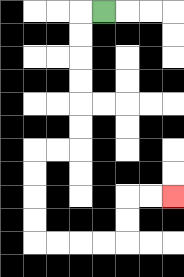{'start': '[4, 0]', 'end': '[7, 8]', 'path_directions': 'L,D,D,D,D,D,D,L,L,D,D,D,D,R,R,R,R,U,U,R,R', 'path_coordinates': '[[4, 0], [3, 0], [3, 1], [3, 2], [3, 3], [3, 4], [3, 5], [3, 6], [2, 6], [1, 6], [1, 7], [1, 8], [1, 9], [1, 10], [2, 10], [3, 10], [4, 10], [5, 10], [5, 9], [5, 8], [6, 8], [7, 8]]'}